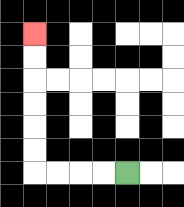{'start': '[5, 7]', 'end': '[1, 1]', 'path_directions': 'L,L,L,L,U,U,U,U,U,U', 'path_coordinates': '[[5, 7], [4, 7], [3, 7], [2, 7], [1, 7], [1, 6], [1, 5], [1, 4], [1, 3], [1, 2], [1, 1]]'}